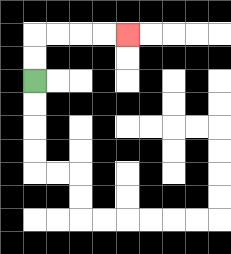{'start': '[1, 3]', 'end': '[5, 1]', 'path_directions': 'U,U,R,R,R,R', 'path_coordinates': '[[1, 3], [1, 2], [1, 1], [2, 1], [3, 1], [4, 1], [5, 1]]'}